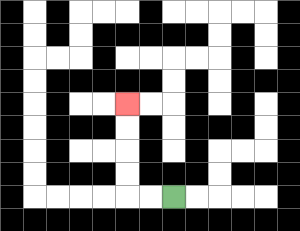{'start': '[7, 8]', 'end': '[5, 4]', 'path_directions': 'L,L,U,U,U,U', 'path_coordinates': '[[7, 8], [6, 8], [5, 8], [5, 7], [5, 6], [5, 5], [5, 4]]'}